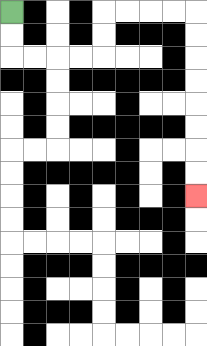{'start': '[0, 0]', 'end': '[8, 8]', 'path_directions': 'D,D,R,R,R,R,U,U,R,R,R,R,D,D,D,D,D,D,D,D', 'path_coordinates': '[[0, 0], [0, 1], [0, 2], [1, 2], [2, 2], [3, 2], [4, 2], [4, 1], [4, 0], [5, 0], [6, 0], [7, 0], [8, 0], [8, 1], [8, 2], [8, 3], [8, 4], [8, 5], [8, 6], [8, 7], [8, 8]]'}